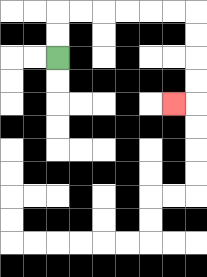{'start': '[2, 2]', 'end': '[7, 4]', 'path_directions': 'U,U,R,R,R,R,R,R,D,D,D,D,L', 'path_coordinates': '[[2, 2], [2, 1], [2, 0], [3, 0], [4, 0], [5, 0], [6, 0], [7, 0], [8, 0], [8, 1], [8, 2], [8, 3], [8, 4], [7, 4]]'}